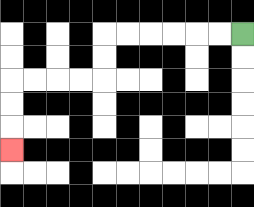{'start': '[10, 1]', 'end': '[0, 6]', 'path_directions': 'L,L,L,L,L,L,D,D,L,L,L,L,D,D,D', 'path_coordinates': '[[10, 1], [9, 1], [8, 1], [7, 1], [6, 1], [5, 1], [4, 1], [4, 2], [4, 3], [3, 3], [2, 3], [1, 3], [0, 3], [0, 4], [0, 5], [0, 6]]'}